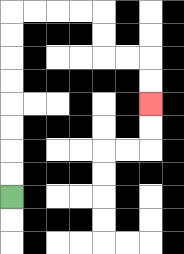{'start': '[0, 8]', 'end': '[6, 4]', 'path_directions': 'U,U,U,U,U,U,U,U,R,R,R,R,D,D,R,R,D,D', 'path_coordinates': '[[0, 8], [0, 7], [0, 6], [0, 5], [0, 4], [0, 3], [0, 2], [0, 1], [0, 0], [1, 0], [2, 0], [3, 0], [4, 0], [4, 1], [4, 2], [5, 2], [6, 2], [6, 3], [6, 4]]'}